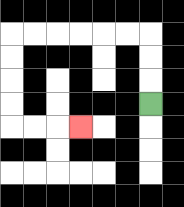{'start': '[6, 4]', 'end': '[3, 5]', 'path_directions': 'U,U,U,L,L,L,L,L,L,D,D,D,D,R,R,R', 'path_coordinates': '[[6, 4], [6, 3], [6, 2], [6, 1], [5, 1], [4, 1], [3, 1], [2, 1], [1, 1], [0, 1], [0, 2], [0, 3], [0, 4], [0, 5], [1, 5], [2, 5], [3, 5]]'}